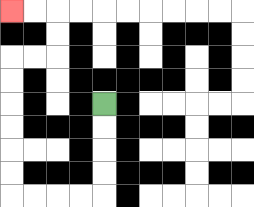{'start': '[4, 4]', 'end': '[0, 0]', 'path_directions': 'D,D,D,D,L,L,L,L,U,U,U,U,U,U,R,R,U,U,L,L', 'path_coordinates': '[[4, 4], [4, 5], [4, 6], [4, 7], [4, 8], [3, 8], [2, 8], [1, 8], [0, 8], [0, 7], [0, 6], [0, 5], [0, 4], [0, 3], [0, 2], [1, 2], [2, 2], [2, 1], [2, 0], [1, 0], [0, 0]]'}